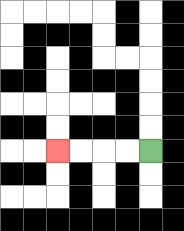{'start': '[6, 6]', 'end': '[2, 6]', 'path_directions': 'L,L,L,L', 'path_coordinates': '[[6, 6], [5, 6], [4, 6], [3, 6], [2, 6]]'}